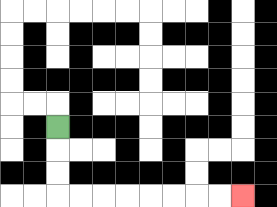{'start': '[2, 5]', 'end': '[10, 8]', 'path_directions': 'D,D,D,R,R,R,R,R,R,R,R', 'path_coordinates': '[[2, 5], [2, 6], [2, 7], [2, 8], [3, 8], [4, 8], [5, 8], [6, 8], [7, 8], [8, 8], [9, 8], [10, 8]]'}